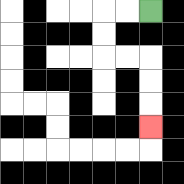{'start': '[6, 0]', 'end': '[6, 5]', 'path_directions': 'L,L,D,D,R,R,D,D,D', 'path_coordinates': '[[6, 0], [5, 0], [4, 0], [4, 1], [4, 2], [5, 2], [6, 2], [6, 3], [6, 4], [6, 5]]'}